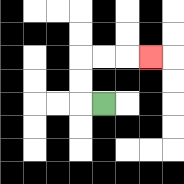{'start': '[4, 4]', 'end': '[6, 2]', 'path_directions': 'L,U,U,R,R,R', 'path_coordinates': '[[4, 4], [3, 4], [3, 3], [3, 2], [4, 2], [5, 2], [6, 2]]'}